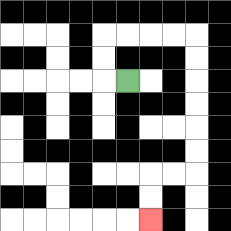{'start': '[5, 3]', 'end': '[6, 9]', 'path_directions': 'L,U,U,R,R,R,R,D,D,D,D,D,D,L,L,D,D', 'path_coordinates': '[[5, 3], [4, 3], [4, 2], [4, 1], [5, 1], [6, 1], [7, 1], [8, 1], [8, 2], [8, 3], [8, 4], [8, 5], [8, 6], [8, 7], [7, 7], [6, 7], [6, 8], [6, 9]]'}